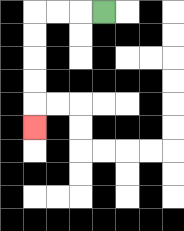{'start': '[4, 0]', 'end': '[1, 5]', 'path_directions': 'L,L,L,D,D,D,D,D', 'path_coordinates': '[[4, 0], [3, 0], [2, 0], [1, 0], [1, 1], [1, 2], [1, 3], [1, 4], [1, 5]]'}